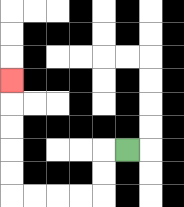{'start': '[5, 6]', 'end': '[0, 3]', 'path_directions': 'L,D,D,L,L,L,L,U,U,U,U,U', 'path_coordinates': '[[5, 6], [4, 6], [4, 7], [4, 8], [3, 8], [2, 8], [1, 8], [0, 8], [0, 7], [0, 6], [0, 5], [0, 4], [0, 3]]'}